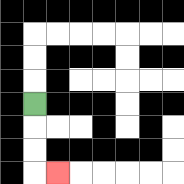{'start': '[1, 4]', 'end': '[2, 7]', 'path_directions': 'D,D,D,R', 'path_coordinates': '[[1, 4], [1, 5], [1, 6], [1, 7], [2, 7]]'}